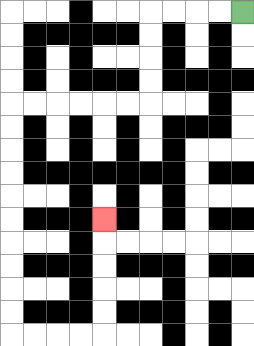{'start': '[10, 0]', 'end': '[4, 9]', 'path_directions': 'L,L,L,L,D,D,D,D,L,L,L,L,L,L,D,D,D,D,D,D,D,D,D,D,R,R,R,R,U,U,U,U,U', 'path_coordinates': '[[10, 0], [9, 0], [8, 0], [7, 0], [6, 0], [6, 1], [6, 2], [6, 3], [6, 4], [5, 4], [4, 4], [3, 4], [2, 4], [1, 4], [0, 4], [0, 5], [0, 6], [0, 7], [0, 8], [0, 9], [0, 10], [0, 11], [0, 12], [0, 13], [0, 14], [1, 14], [2, 14], [3, 14], [4, 14], [4, 13], [4, 12], [4, 11], [4, 10], [4, 9]]'}